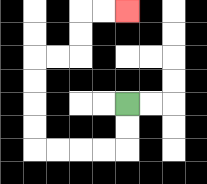{'start': '[5, 4]', 'end': '[5, 0]', 'path_directions': 'D,D,L,L,L,L,U,U,U,U,R,R,U,U,R,R', 'path_coordinates': '[[5, 4], [5, 5], [5, 6], [4, 6], [3, 6], [2, 6], [1, 6], [1, 5], [1, 4], [1, 3], [1, 2], [2, 2], [3, 2], [3, 1], [3, 0], [4, 0], [5, 0]]'}